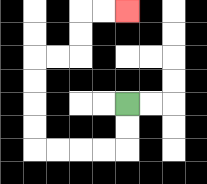{'start': '[5, 4]', 'end': '[5, 0]', 'path_directions': 'D,D,L,L,L,L,U,U,U,U,R,R,U,U,R,R', 'path_coordinates': '[[5, 4], [5, 5], [5, 6], [4, 6], [3, 6], [2, 6], [1, 6], [1, 5], [1, 4], [1, 3], [1, 2], [2, 2], [3, 2], [3, 1], [3, 0], [4, 0], [5, 0]]'}